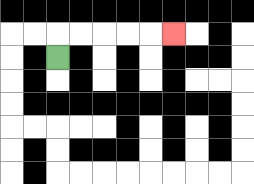{'start': '[2, 2]', 'end': '[7, 1]', 'path_directions': 'U,R,R,R,R,R', 'path_coordinates': '[[2, 2], [2, 1], [3, 1], [4, 1], [5, 1], [6, 1], [7, 1]]'}